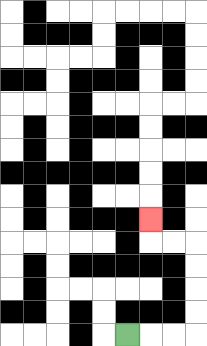{'start': '[5, 14]', 'end': '[6, 9]', 'path_directions': 'R,R,R,U,U,U,U,L,L,U', 'path_coordinates': '[[5, 14], [6, 14], [7, 14], [8, 14], [8, 13], [8, 12], [8, 11], [8, 10], [7, 10], [6, 10], [6, 9]]'}